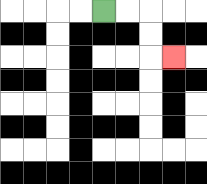{'start': '[4, 0]', 'end': '[7, 2]', 'path_directions': 'R,R,D,D,R', 'path_coordinates': '[[4, 0], [5, 0], [6, 0], [6, 1], [6, 2], [7, 2]]'}